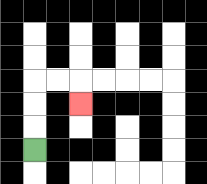{'start': '[1, 6]', 'end': '[3, 4]', 'path_directions': 'U,U,U,R,R,D', 'path_coordinates': '[[1, 6], [1, 5], [1, 4], [1, 3], [2, 3], [3, 3], [3, 4]]'}